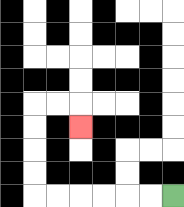{'start': '[7, 8]', 'end': '[3, 5]', 'path_directions': 'L,L,L,L,L,L,U,U,U,U,R,R,D', 'path_coordinates': '[[7, 8], [6, 8], [5, 8], [4, 8], [3, 8], [2, 8], [1, 8], [1, 7], [1, 6], [1, 5], [1, 4], [2, 4], [3, 4], [3, 5]]'}